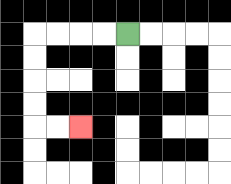{'start': '[5, 1]', 'end': '[3, 5]', 'path_directions': 'L,L,L,L,D,D,D,D,R,R', 'path_coordinates': '[[5, 1], [4, 1], [3, 1], [2, 1], [1, 1], [1, 2], [1, 3], [1, 4], [1, 5], [2, 5], [3, 5]]'}